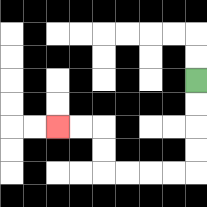{'start': '[8, 3]', 'end': '[2, 5]', 'path_directions': 'D,D,D,D,L,L,L,L,U,U,L,L', 'path_coordinates': '[[8, 3], [8, 4], [8, 5], [8, 6], [8, 7], [7, 7], [6, 7], [5, 7], [4, 7], [4, 6], [4, 5], [3, 5], [2, 5]]'}